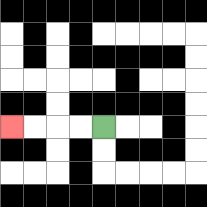{'start': '[4, 5]', 'end': '[0, 5]', 'path_directions': 'L,L,L,L', 'path_coordinates': '[[4, 5], [3, 5], [2, 5], [1, 5], [0, 5]]'}